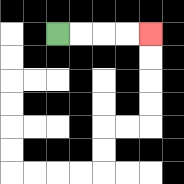{'start': '[2, 1]', 'end': '[6, 1]', 'path_directions': 'R,R,R,R', 'path_coordinates': '[[2, 1], [3, 1], [4, 1], [5, 1], [6, 1]]'}